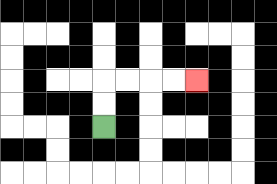{'start': '[4, 5]', 'end': '[8, 3]', 'path_directions': 'U,U,R,R,R,R', 'path_coordinates': '[[4, 5], [4, 4], [4, 3], [5, 3], [6, 3], [7, 3], [8, 3]]'}